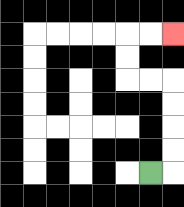{'start': '[6, 7]', 'end': '[7, 1]', 'path_directions': 'R,U,U,U,U,L,L,U,U,R,R', 'path_coordinates': '[[6, 7], [7, 7], [7, 6], [7, 5], [7, 4], [7, 3], [6, 3], [5, 3], [5, 2], [5, 1], [6, 1], [7, 1]]'}